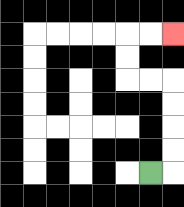{'start': '[6, 7]', 'end': '[7, 1]', 'path_directions': 'R,U,U,U,U,L,L,U,U,R,R', 'path_coordinates': '[[6, 7], [7, 7], [7, 6], [7, 5], [7, 4], [7, 3], [6, 3], [5, 3], [5, 2], [5, 1], [6, 1], [7, 1]]'}